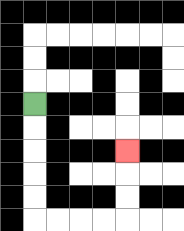{'start': '[1, 4]', 'end': '[5, 6]', 'path_directions': 'D,D,D,D,D,R,R,R,R,U,U,U', 'path_coordinates': '[[1, 4], [1, 5], [1, 6], [1, 7], [1, 8], [1, 9], [2, 9], [3, 9], [4, 9], [5, 9], [5, 8], [5, 7], [5, 6]]'}